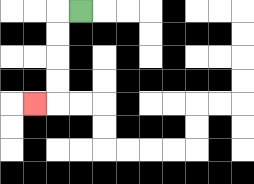{'start': '[3, 0]', 'end': '[1, 4]', 'path_directions': 'L,D,D,D,D,L', 'path_coordinates': '[[3, 0], [2, 0], [2, 1], [2, 2], [2, 3], [2, 4], [1, 4]]'}